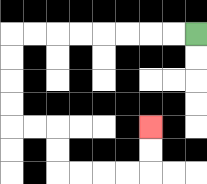{'start': '[8, 1]', 'end': '[6, 5]', 'path_directions': 'L,L,L,L,L,L,L,L,D,D,D,D,R,R,D,D,R,R,R,R,U,U', 'path_coordinates': '[[8, 1], [7, 1], [6, 1], [5, 1], [4, 1], [3, 1], [2, 1], [1, 1], [0, 1], [0, 2], [0, 3], [0, 4], [0, 5], [1, 5], [2, 5], [2, 6], [2, 7], [3, 7], [4, 7], [5, 7], [6, 7], [6, 6], [6, 5]]'}